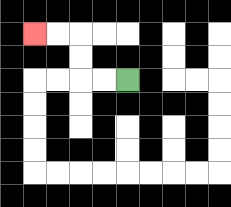{'start': '[5, 3]', 'end': '[1, 1]', 'path_directions': 'L,L,U,U,L,L', 'path_coordinates': '[[5, 3], [4, 3], [3, 3], [3, 2], [3, 1], [2, 1], [1, 1]]'}